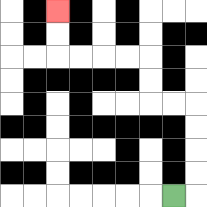{'start': '[7, 8]', 'end': '[2, 0]', 'path_directions': 'R,U,U,U,U,L,L,U,U,L,L,L,L,U,U', 'path_coordinates': '[[7, 8], [8, 8], [8, 7], [8, 6], [8, 5], [8, 4], [7, 4], [6, 4], [6, 3], [6, 2], [5, 2], [4, 2], [3, 2], [2, 2], [2, 1], [2, 0]]'}